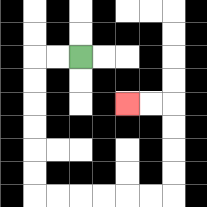{'start': '[3, 2]', 'end': '[5, 4]', 'path_directions': 'L,L,D,D,D,D,D,D,R,R,R,R,R,R,U,U,U,U,L,L', 'path_coordinates': '[[3, 2], [2, 2], [1, 2], [1, 3], [1, 4], [1, 5], [1, 6], [1, 7], [1, 8], [2, 8], [3, 8], [4, 8], [5, 8], [6, 8], [7, 8], [7, 7], [7, 6], [7, 5], [7, 4], [6, 4], [5, 4]]'}